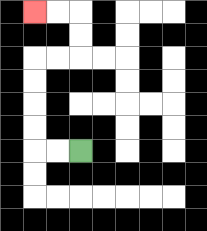{'start': '[3, 6]', 'end': '[1, 0]', 'path_directions': 'L,L,U,U,U,U,R,R,U,U,L,L', 'path_coordinates': '[[3, 6], [2, 6], [1, 6], [1, 5], [1, 4], [1, 3], [1, 2], [2, 2], [3, 2], [3, 1], [3, 0], [2, 0], [1, 0]]'}